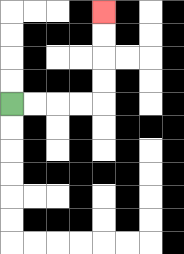{'start': '[0, 4]', 'end': '[4, 0]', 'path_directions': 'R,R,R,R,U,U,U,U', 'path_coordinates': '[[0, 4], [1, 4], [2, 4], [3, 4], [4, 4], [4, 3], [4, 2], [4, 1], [4, 0]]'}